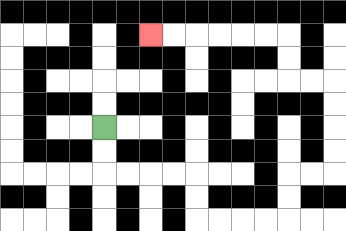{'start': '[4, 5]', 'end': '[6, 1]', 'path_directions': 'D,D,R,R,R,R,D,D,R,R,R,R,U,U,R,R,U,U,U,U,L,L,U,U,L,L,L,L,L,L', 'path_coordinates': '[[4, 5], [4, 6], [4, 7], [5, 7], [6, 7], [7, 7], [8, 7], [8, 8], [8, 9], [9, 9], [10, 9], [11, 9], [12, 9], [12, 8], [12, 7], [13, 7], [14, 7], [14, 6], [14, 5], [14, 4], [14, 3], [13, 3], [12, 3], [12, 2], [12, 1], [11, 1], [10, 1], [9, 1], [8, 1], [7, 1], [6, 1]]'}